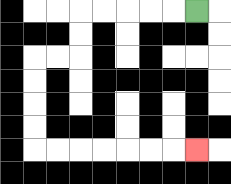{'start': '[8, 0]', 'end': '[8, 6]', 'path_directions': 'L,L,L,L,L,D,D,L,L,D,D,D,D,R,R,R,R,R,R,R', 'path_coordinates': '[[8, 0], [7, 0], [6, 0], [5, 0], [4, 0], [3, 0], [3, 1], [3, 2], [2, 2], [1, 2], [1, 3], [1, 4], [1, 5], [1, 6], [2, 6], [3, 6], [4, 6], [5, 6], [6, 6], [7, 6], [8, 6]]'}